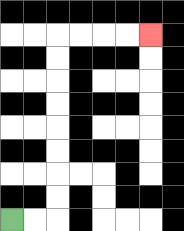{'start': '[0, 9]', 'end': '[6, 1]', 'path_directions': 'R,R,U,U,U,U,U,U,U,U,R,R,R,R', 'path_coordinates': '[[0, 9], [1, 9], [2, 9], [2, 8], [2, 7], [2, 6], [2, 5], [2, 4], [2, 3], [2, 2], [2, 1], [3, 1], [4, 1], [5, 1], [6, 1]]'}